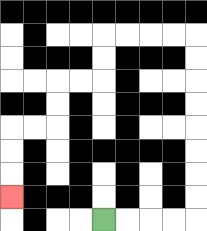{'start': '[4, 9]', 'end': '[0, 8]', 'path_directions': 'R,R,R,R,U,U,U,U,U,U,U,U,L,L,L,L,D,D,L,L,D,D,L,L,D,D,D', 'path_coordinates': '[[4, 9], [5, 9], [6, 9], [7, 9], [8, 9], [8, 8], [8, 7], [8, 6], [8, 5], [8, 4], [8, 3], [8, 2], [8, 1], [7, 1], [6, 1], [5, 1], [4, 1], [4, 2], [4, 3], [3, 3], [2, 3], [2, 4], [2, 5], [1, 5], [0, 5], [0, 6], [0, 7], [0, 8]]'}